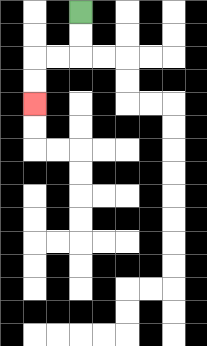{'start': '[3, 0]', 'end': '[1, 4]', 'path_directions': 'D,D,L,L,D,D', 'path_coordinates': '[[3, 0], [3, 1], [3, 2], [2, 2], [1, 2], [1, 3], [1, 4]]'}